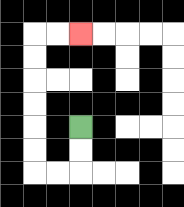{'start': '[3, 5]', 'end': '[3, 1]', 'path_directions': 'D,D,L,L,U,U,U,U,U,U,R,R', 'path_coordinates': '[[3, 5], [3, 6], [3, 7], [2, 7], [1, 7], [1, 6], [1, 5], [1, 4], [1, 3], [1, 2], [1, 1], [2, 1], [3, 1]]'}